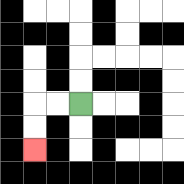{'start': '[3, 4]', 'end': '[1, 6]', 'path_directions': 'L,L,D,D', 'path_coordinates': '[[3, 4], [2, 4], [1, 4], [1, 5], [1, 6]]'}